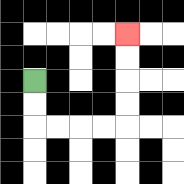{'start': '[1, 3]', 'end': '[5, 1]', 'path_directions': 'D,D,R,R,R,R,U,U,U,U', 'path_coordinates': '[[1, 3], [1, 4], [1, 5], [2, 5], [3, 5], [4, 5], [5, 5], [5, 4], [5, 3], [5, 2], [5, 1]]'}